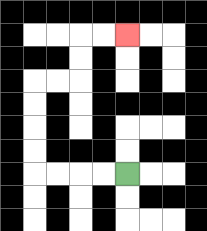{'start': '[5, 7]', 'end': '[5, 1]', 'path_directions': 'L,L,L,L,U,U,U,U,R,R,U,U,R,R', 'path_coordinates': '[[5, 7], [4, 7], [3, 7], [2, 7], [1, 7], [1, 6], [1, 5], [1, 4], [1, 3], [2, 3], [3, 3], [3, 2], [3, 1], [4, 1], [5, 1]]'}